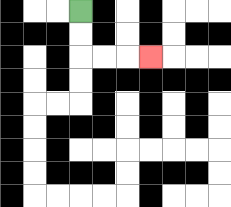{'start': '[3, 0]', 'end': '[6, 2]', 'path_directions': 'D,D,R,R,R', 'path_coordinates': '[[3, 0], [3, 1], [3, 2], [4, 2], [5, 2], [6, 2]]'}